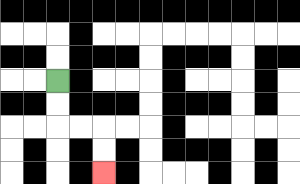{'start': '[2, 3]', 'end': '[4, 7]', 'path_directions': 'D,D,R,R,D,D', 'path_coordinates': '[[2, 3], [2, 4], [2, 5], [3, 5], [4, 5], [4, 6], [4, 7]]'}